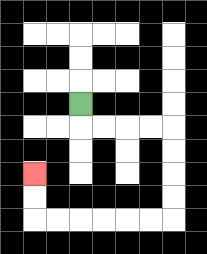{'start': '[3, 4]', 'end': '[1, 7]', 'path_directions': 'D,R,R,R,R,D,D,D,D,L,L,L,L,L,L,U,U', 'path_coordinates': '[[3, 4], [3, 5], [4, 5], [5, 5], [6, 5], [7, 5], [7, 6], [7, 7], [7, 8], [7, 9], [6, 9], [5, 9], [4, 9], [3, 9], [2, 9], [1, 9], [1, 8], [1, 7]]'}